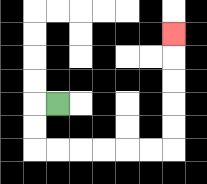{'start': '[2, 4]', 'end': '[7, 1]', 'path_directions': 'L,D,D,R,R,R,R,R,R,U,U,U,U,U', 'path_coordinates': '[[2, 4], [1, 4], [1, 5], [1, 6], [2, 6], [3, 6], [4, 6], [5, 6], [6, 6], [7, 6], [7, 5], [7, 4], [7, 3], [7, 2], [7, 1]]'}